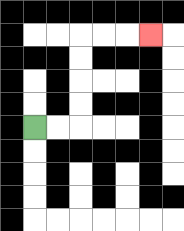{'start': '[1, 5]', 'end': '[6, 1]', 'path_directions': 'R,R,U,U,U,U,R,R,R', 'path_coordinates': '[[1, 5], [2, 5], [3, 5], [3, 4], [3, 3], [3, 2], [3, 1], [4, 1], [5, 1], [6, 1]]'}